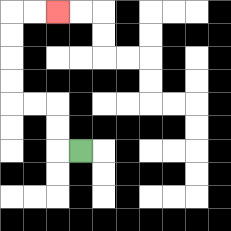{'start': '[3, 6]', 'end': '[2, 0]', 'path_directions': 'L,U,U,L,L,U,U,U,U,R,R', 'path_coordinates': '[[3, 6], [2, 6], [2, 5], [2, 4], [1, 4], [0, 4], [0, 3], [0, 2], [0, 1], [0, 0], [1, 0], [2, 0]]'}